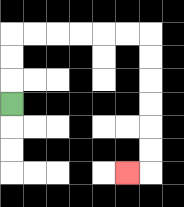{'start': '[0, 4]', 'end': '[5, 7]', 'path_directions': 'U,U,U,R,R,R,R,R,R,D,D,D,D,D,D,L', 'path_coordinates': '[[0, 4], [0, 3], [0, 2], [0, 1], [1, 1], [2, 1], [3, 1], [4, 1], [5, 1], [6, 1], [6, 2], [6, 3], [6, 4], [6, 5], [6, 6], [6, 7], [5, 7]]'}